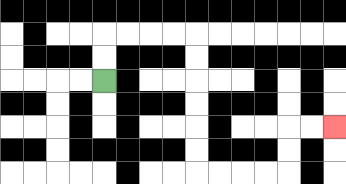{'start': '[4, 3]', 'end': '[14, 5]', 'path_directions': 'U,U,R,R,R,R,D,D,D,D,D,D,R,R,R,R,U,U,R,R', 'path_coordinates': '[[4, 3], [4, 2], [4, 1], [5, 1], [6, 1], [7, 1], [8, 1], [8, 2], [8, 3], [8, 4], [8, 5], [8, 6], [8, 7], [9, 7], [10, 7], [11, 7], [12, 7], [12, 6], [12, 5], [13, 5], [14, 5]]'}